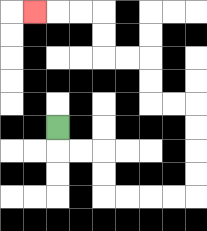{'start': '[2, 5]', 'end': '[1, 0]', 'path_directions': 'D,R,R,D,D,R,R,R,R,U,U,U,U,L,L,U,U,L,L,U,U,L,L,L', 'path_coordinates': '[[2, 5], [2, 6], [3, 6], [4, 6], [4, 7], [4, 8], [5, 8], [6, 8], [7, 8], [8, 8], [8, 7], [8, 6], [8, 5], [8, 4], [7, 4], [6, 4], [6, 3], [6, 2], [5, 2], [4, 2], [4, 1], [4, 0], [3, 0], [2, 0], [1, 0]]'}